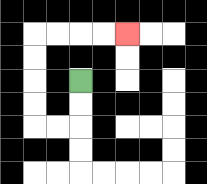{'start': '[3, 3]', 'end': '[5, 1]', 'path_directions': 'D,D,L,L,U,U,U,U,R,R,R,R', 'path_coordinates': '[[3, 3], [3, 4], [3, 5], [2, 5], [1, 5], [1, 4], [1, 3], [1, 2], [1, 1], [2, 1], [3, 1], [4, 1], [5, 1]]'}